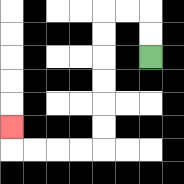{'start': '[6, 2]', 'end': '[0, 5]', 'path_directions': 'U,U,L,L,D,D,D,D,D,D,L,L,L,L,U', 'path_coordinates': '[[6, 2], [6, 1], [6, 0], [5, 0], [4, 0], [4, 1], [4, 2], [4, 3], [4, 4], [4, 5], [4, 6], [3, 6], [2, 6], [1, 6], [0, 6], [0, 5]]'}